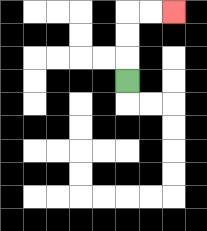{'start': '[5, 3]', 'end': '[7, 0]', 'path_directions': 'U,U,U,R,R', 'path_coordinates': '[[5, 3], [5, 2], [5, 1], [5, 0], [6, 0], [7, 0]]'}